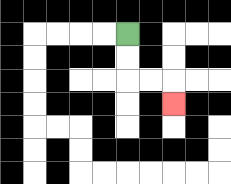{'start': '[5, 1]', 'end': '[7, 4]', 'path_directions': 'D,D,R,R,D', 'path_coordinates': '[[5, 1], [5, 2], [5, 3], [6, 3], [7, 3], [7, 4]]'}